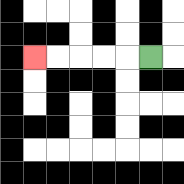{'start': '[6, 2]', 'end': '[1, 2]', 'path_directions': 'L,L,L,L,L', 'path_coordinates': '[[6, 2], [5, 2], [4, 2], [3, 2], [2, 2], [1, 2]]'}